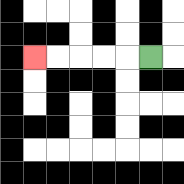{'start': '[6, 2]', 'end': '[1, 2]', 'path_directions': 'L,L,L,L,L', 'path_coordinates': '[[6, 2], [5, 2], [4, 2], [3, 2], [2, 2], [1, 2]]'}